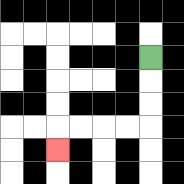{'start': '[6, 2]', 'end': '[2, 6]', 'path_directions': 'D,D,D,L,L,L,L,D', 'path_coordinates': '[[6, 2], [6, 3], [6, 4], [6, 5], [5, 5], [4, 5], [3, 5], [2, 5], [2, 6]]'}